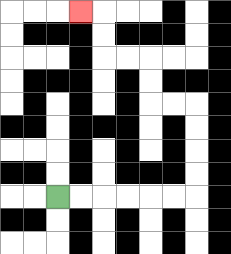{'start': '[2, 8]', 'end': '[3, 0]', 'path_directions': 'R,R,R,R,R,R,U,U,U,U,L,L,U,U,L,L,U,U,L', 'path_coordinates': '[[2, 8], [3, 8], [4, 8], [5, 8], [6, 8], [7, 8], [8, 8], [8, 7], [8, 6], [8, 5], [8, 4], [7, 4], [6, 4], [6, 3], [6, 2], [5, 2], [4, 2], [4, 1], [4, 0], [3, 0]]'}